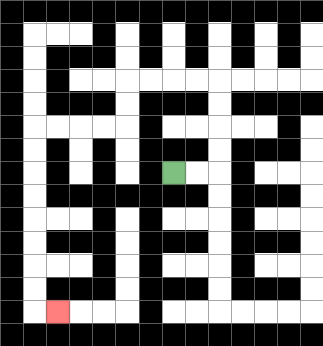{'start': '[7, 7]', 'end': '[2, 13]', 'path_directions': 'R,R,U,U,U,U,L,L,L,L,D,D,L,L,L,L,D,D,D,D,D,D,D,D,R', 'path_coordinates': '[[7, 7], [8, 7], [9, 7], [9, 6], [9, 5], [9, 4], [9, 3], [8, 3], [7, 3], [6, 3], [5, 3], [5, 4], [5, 5], [4, 5], [3, 5], [2, 5], [1, 5], [1, 6], [1, 7], [1, 8], [1, 9], [1, 10], [1, 11], [1, 12], [1, 13], [2, 13]]'}